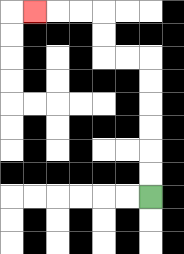{'start': '[6, 8]', 'end': '[1, 0]', 'path_directions': 'U,U,U,U,U,U,L,L,U,U,L,L,L', 'path_coordinates': '[[6, 8], [6, 7], [6, 6], [6, 5], [6, 4], [6, 3], [6, 2], [5, 2], [4, 2], [4, 1], [4, 0], [3, 0], [2, 0], [1, 0]]'}